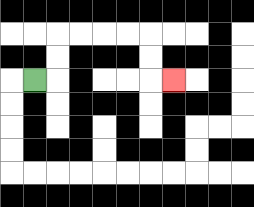{'start': '[1, 3]', 'end': '[7, 3]', 'path_directions': 'R,U,U,R,R,R,R,D,D,R', 'path_coordinates': '[[1, 3], [2, 3], [2, 2], [2, 1], [3, 1], [4, 1], [5, 1], [6, 1], [6, 2], [6, 3], [7, 3]]'}